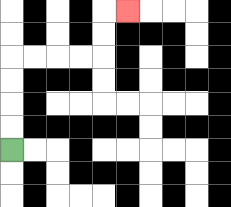{'start': '[0, 6]', 'end': '[5, 0]', 'path_directions': 'U,U,U,U,R,R,R,R,U,U,R', 'path_coordinates': '[[0, 6], [0, 5], [0, 4], [0, 3], [0, 2], [1, 2], [2, 2], [3, 2], [4, 2], [4, 1], [4, 0], [5, 0]]'}